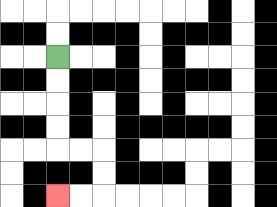{'start': '[2, 2]', 'end': '[2, 8]', 'path_directions': 'D,D,D,D,R,R,D,D,L,L', 'path_coordinates': '[[2, 2], [2, 3], [2, 4], [2, 5], [2, 6], [3, 6], [4, 6], [4, 7], [4, 8], [3, 8], [2, 8]]'}